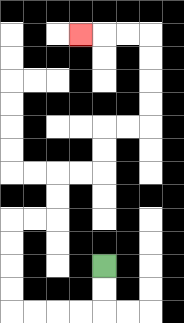{'start': '[4, 11]', 'end': '[3, 1]', 'path_directions': 'D,D,L,L,L,L,U,U,U,U,R,R,U,U,R,R,U,U,R,R,U,U,U,U,L,L,L', 'path_coordinates': '[[4, 11], [4, 12], [4, 13], [3, 13], [2, 13], [1, 13], [0, 13], [0, 12], [0, 11], [0, 10], [0, 9], [1, 9], [2, 9], [2, 8], [2, 7], [3, 7], [4, 7], [4, 6], [4, 5], [5, 5], [6, 5], [6, 4], [6, 3], [6, 2], [6, 1], [5, 1], [4, 1], [3, 1]]'}